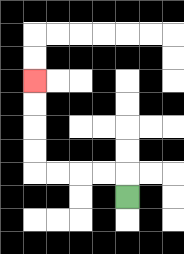{'start': '[5, 8]', 'end': '[1, 3]', 'path_directions': 'U,L,L,L,L,U,U,U,U', 'path_coordinates': '[[5, 8], [5, 7], [4, 7], [3, 7], [2, 7], [1, 7], [1, 6], [1, 5], [1, 4], [1, 3]]'}